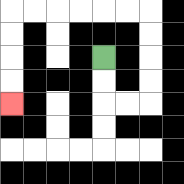{'start': '[4, 2]', 'end': '[0, 4]', 'path_directions': 'D,D,R,R,U,U,U,U,L,L,L,L,L,L,D,D,D,D', 'path_coordinates': '[[4, 2], [4, 3], [4, 4], [5, 4], [6, 4], [6, 3], [6, 2], [6, 1], [6, 0], [5, 0], [4, 0], [3, 0], [2, 0], [1, 0], [0, 0], [0, 1], [0, 2], [0, 3], [0, 4]]'}